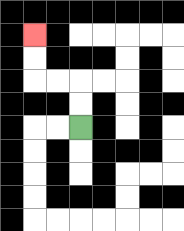{'start': '[3, 5]', 'end': '[1, 1]', 'path_directions': 'U,U,L,L,U,U', 'path_coordinates': '[[3, 5], [3, 4], [3, 3], [2, 3], [1, 3], [1, 2], [1, 1]]'}